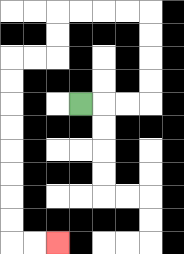{'start': '[3, 4]', 'end': '[2, 10]', 'path_directions': 'R,R,R,U,U,U,U,L,L,L,L,D,D,L,L,D,D,D,D,D,D,D,D,R,R', 'path_coordinates': '[[3, 4], [4, 4], [5, 4], [6, 4], [6, 3], [6, 2], [6, 1], [6, 0], [5, 0], [4, 0], [3, 0], [2, 0], [2, 1], [2, 2], [1, 2], [0, 2], [0, 3], [0, 4], [0, 5], [0, 6], [0, 7], [0, 8], [0, 9], [0, 10], [1, 10], [2, 10]]'}